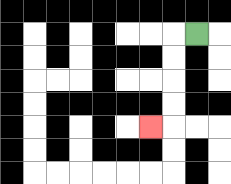{'start': '[8, 1]', 'end': '[6, 5]', 'path_directions': 'L,D,D,D,D,L', 'path_coordinates': '[[8, 1], [7, 1], [7, 2], [7, 3], [7, 4], [7, 5], [6, 5]]'}